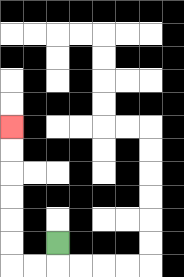{'start': '[2, 10]', 'end': '[0, 5]', 'path_directions': 'D,L,L,U,U,U,U,U,U', 'path_coordinates': '[[2, 10], [2, 11], [1, 11], [0, 11], [0, 10], [0, 9], [0, 8], [0, 7], [0, 6], [0, 5]]'}